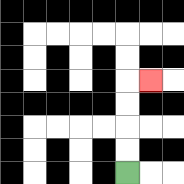{'start': '[5, 7]', 'end': '[6, 3]', 'path_directions': 'U,U,U,U,R', 'path_coordinates': '[[5, 7], [5, 6], [5, 5], [5, 4], [5, 3], [6, 3]]'}